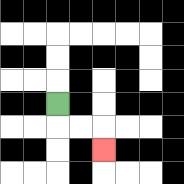{'start': '[2, 4]', 'end': '[4, 6]', 'path_directions': 'D,R,R,D', 'path_coordinates': '[[2, 4], [2, 5], [3, 5], [4, 5], [4, 6]]'}